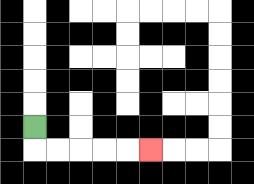{'start': '[1, 5]', 'end': '[6, 6]', 'path_directions': 'D,R,R,R,R,R', 'path_coordinates': '[[1, 5], [1, 6], [2, 6], [3, 6], [4, 6], [5, 6], [6, 6]]'}